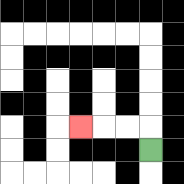{'start': '[6, 6]', 'end': '[3, 5]', 'path_directions': 'U,L,L,L', 'path_coordinates': '[[6, 6], [6, 5], [5, 5], [4, 5], [3, 5]]'}